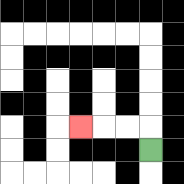{'start': '[6, 6]', 'end': '[3, 5]', 'path_directions': 'U,L,L,L', 'path_coordinates': '[[6, 6], [6, 5], [5, 5], [4, 5], [3, 5]]'}